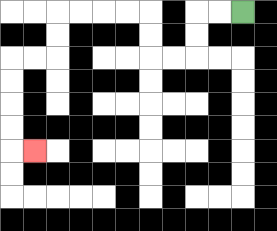{'start': '[10, 0]', 'end': '[1, 6]', 'path_directions': 'L,L,D,D,L,L,U,U,L,L,L,L,D,D,L,L,D,D,D,D,R', 'path_coordinates': '[[10, 0], [9, 0], [8, 0], [8, 1], [8, 2], [7, 2], [6, 2], [6, 1], [6, 0], [5, 0], [4, 0], [3, 0], [2, 0], [2, 1], [2, 2], [1, 2], [0, 2], [0, 3], [0, 4], [0, 5], [0, 6], [1, 6]]'}